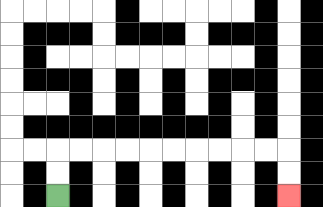{'start': '[2, 8]', 'end': '[12, 8]', 'path_directions': 'U,U,R,R,R,R,R,R,R,R,R,R,D,D', 'path_coordinates': '[[2, 8], [2, 7], [2, 6], [3, 6], [4, 6], [5, 6], [6, 6], [7, 6], [8, 6], [9, 6], [10, 6], [11, 6], [12, 6], [12, 7], [12, 8]]'}